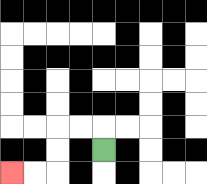{'start': '[4, 6]', 'end': '[0, 7]', 'path_directions': 'U,L,L,D,D,L,L', 'path_coordinates': '[[4, 6], [4, 5], [3, 5], [2, 5], [2, 6], [2, 7], [1, 7], [0, 7]]'}